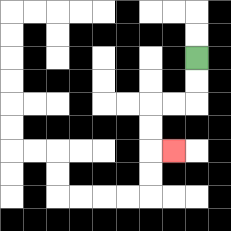{'start': '[8, 2]', 'end': '[7, 6]', 'path_directions': 'D,D,L,L,D,D,R', 'path_coordinates': '[[8, 2], [8, 3], [8, 4], [7, 4], [6, 4], [6, 5], [6, 6], [7, 6]]'}